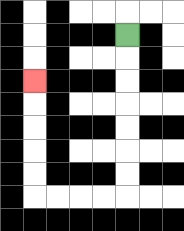{'start': '[5, 1]', 'end': '[1, 3]', 'path_directions': 'D,D,D,D,D,D,D,L,L,L,L,U,U,U,U,U', 'path_coordinates': '[[5, 1], [5, 2], [5, 3], [5, 4], [5, 5], [5, 6], [5, 7], [5, 8], [4, 8], [3, 8], [2, 8], [1, 8], [1, 7], [1, 6], [1, 5], [1, 4], [1, 3]]'}